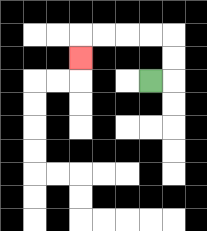{'start': '[6, 3]', 'end': '[3, 2]', 'path_directions': 'R,U,U,L,L,L,L,D', 'path_coordinates': '[[6, 3], [7, 3], [7, 2], [7, 1], [6, 1], [5, 1], [4, 1], [3, 1], [3, 2]]'}